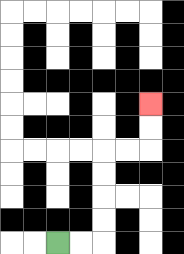{'start': '[2, 10]', 'end': '[6, 4]', 'path_directions': 'R,R,U,U,U,U,R,R,U,U', 'path_coordinates': '[[2, 10], [3, 10], [4, 10], [4, 9], [4, 8], [4, 7], [4, 6], [5, 6], [6, 6], [6, 5], [6, 4]]'}